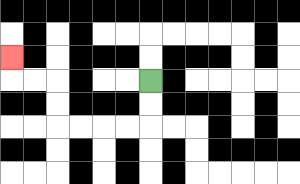{'start': '[6, 3]', 'end': '[0, 2]', 'path_directions': 'D,D,L,L,L,L,U,U,L,L,U', 'path_coordinates': '[[6, 3], [6, 4], [6, 5], [5, 5], [4, 5], [3, 5], [2, 5], [2, 4], [2, 3], [1, 3], [0, 3], [0, 2]]'}